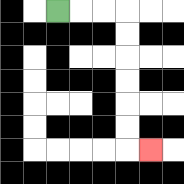{'start': '[2, 0]', 'end': '[6, 6]', 'path_directions': 'R,R,R,D,D,D,D,D,D,R', 'path_coordinates': '[[2, 0], [3, 0], [4, 0], [5, 0], [5, 1], [5, 2], [5, 3], [5, 4], [5, 5], [5, 6], [6, 6]]'}